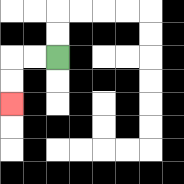{'start': '[2, 2]', 'end': '[0, 4]', 'path_directions': 'L,L,D,D', 'path_coordinates': '[[2, 2], [1, 2], [0, 2], [0, 3], [0, 4]]'}